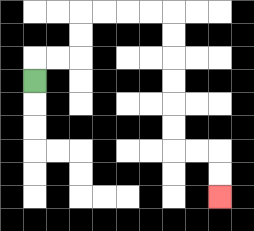{'start': '[1, 3]', 'end': '[9, 8]', 'path_directions': 'U,R,R,U,U,R,R,R,R,D,D,D,D,D,D,R,R,D,D', 'path_coordinates': '[[1, 3], [1, 2], [2, 2], [3, 2], [3, 1], [3, 0], [4, 0], [5, 0], [6, 0], [7, 0], [7, 1], [7, 2], [7, 3], [7, 4], [7, 5], [7, 6], [8, 6], [9, 6], [9, 7], [9, 8]]'}